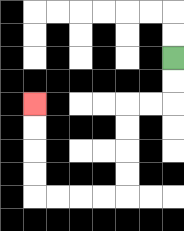{'start': '[7, 2]', 'end': '[1, 4]', 'path_directions': 'D,D,L,L,D,D,D,D,L,L,L,L,U,U,U,U', 'path_coordinates': '[[7, 2], [7, 3], [7, 4], [6, 4], [5, 4], [5, 5], [5, 6], [5, 7], [5, 8], [4, 8], [3, 8], [2, 8], [1, 8], [1, 7], [1, 6], [1, 5], [1, 4]]'}